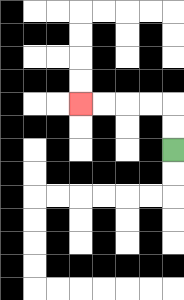{'start': '[7, 6]', 'end': '[3, 4]', 'path_directions': 'U,U,L,L,L,L', 'path_coordinates': '[[7, 6], [7, 5], [7, 4], [6, 4], [5, 4], [4, 4], [3, 4]]'}